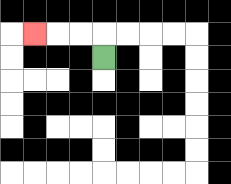{'start': '[4, 2]', 'end': '[1, 1]', 'path_directions': 'U,L,L,L', 'path_coordinates': '[[4, 2], [4, 1], [3, 1], [2, 1], [1, 1]]'}